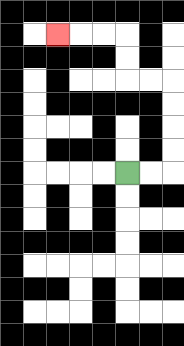{'start': '[5, 7]', 'end': '[2, 1]', 'path_directions': 'R,R,U,U,U,U,L,L,U,U,L,L,L', 'path_coordinates': '[[5, 7], [6, 7], [7, 7], [7, 6], [7, 5], [7, 4], [7, 3], [6, 3], [5, 3], [5, 2], [5, 1], [4, 1], [3, 1], [2, 1]]'}